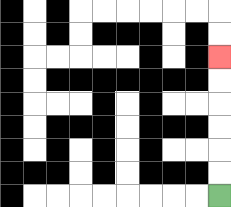{'start': '[9, 8]', 'end': '[9, 2]', 'path_directions': 'U,U,U,U,U,U', 'path_coordinates': '[[9, 8], [9, 7], [9, 6], [9, 5], [9, 4], [9, 3], [9, 2]]'}